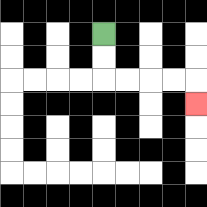{'start': '[4, 1]', 'end': '[8, 4]', 'path_directions': 'D,D,R,R,R,R,D', 'path_coordinates': '[[4, 1], [4, 2], [4, 3], [5, 3], [6, 3], [7, 3], [8, 3], [8, 4]]'}